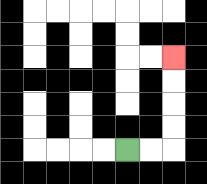{'start': '[5, 6]', 'end': '[7, 2]', 'path_directions': 'R,R,U,U,U,U', 'path_coordinates': '[[5, 6], [6, 6], [7, 6], [7, 5], [7, 4], [7, 3], [7, 2]]'}